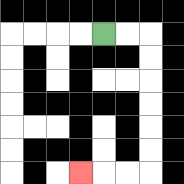{'start': '[4, 1]', 'end': '[3, 7]', 'path_directions': 'R,R,D,D,D,D,D,D,L,L,L', 'path_coordinates': '[[4, 1], [5, 1], [6, 1], [6, 2], [6, 3], [6, 4], [6, 5], [6, 6], [6, 7], [5, 7], [4, 7], [3, 7]]'}